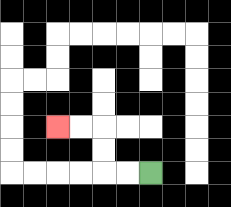{'start': '[6, 7]', 'end': '[2, 5]', 'path_directions': 'L,L,U,U,L,L', 'path_coordinates': '[[6, 7], [5, 7], [4, 7], [4, 6], [4, 5], [3, 5], [2, 5]]'}